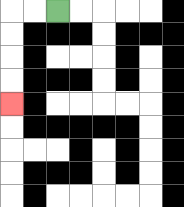{'start': '[2, 0]', 'end': '[0, 4]', 'path_directions': 'L,L,D,D,D,D', 'path_coordinates': '[[2, 0], [1, 0], [0, 0], [0, 1], [0, 2], [0, 3], [0, 4]]'}